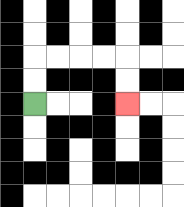{'start': '[1, 4]', 'end': '[5, 4]', 'path_directions': 'U,U,R,R,R,R,D,D', 'path_coordinates': '[[1, 4], [1, 3], [1, 2], [2, 2], [3, 2], [4, 2], [5, 2], [5, 3], [5, 4]]'}